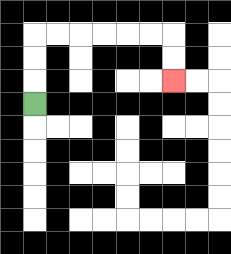{'start': '[1, 4]', 'end': '[7, 3]', 'path_directions': 'U,U,U,R,R,R,R,R,R,D,D', 'path_coordinates': '[[1, 4], [1, 3], [1, 2], [1, 1], [2, 1], [3, 1], [4, 1], [5, 1], [6, 1], [7, 1], [7, 2], [7, 3]]'}